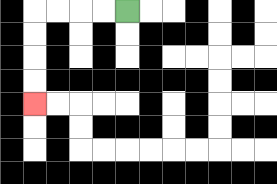{'start': '[5, 0]', 'end': '[1, 4]', 'path_directions': 'L,L,L,L,D,D,D,D', 'path_coordinates': '[[5, 0], [4, 0], [3, 0], [2, 0], [1, 0], [1, 1], [1, 2], [1, 3], [1, 4]]'}